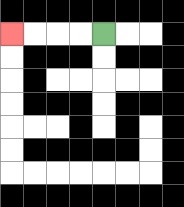{'start': '[4, 1]', 'end': '[0, 1]', 'path_directions': 'L,L,L,L', 'path_coordinates': '[[4, 1], [3, 1], [2, 1], [1, 1], [0, 1]]'}